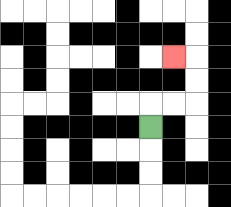{'start': '[6, 5]', 'end': '[7, 2]', 'path_directions': 'U,R,R,U,U,L', 'path_coordinates': '[[6, 5], [6, 4], [7, 4], [8, 4], [8, 3], [8, 2], [7, 2]]'}